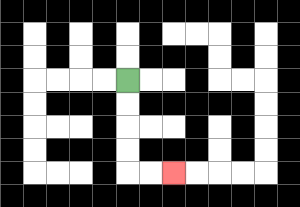{'start': '[5, 3]', 'end': '[7, 7]', 'path_directions': 'D,D,D,D,R,R', 'path_coordinates': '[[5, 3], [5, 4], [5, 5], [5, 6], [5, 7], [6, 7], [7, 7]]'}